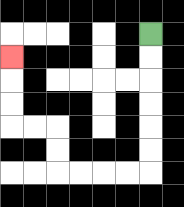{'start': '[6, 1]', 'end': '[0, 2]', 'path_directions': 'D,D,D,D,D,D,L,L,L,L,U,U,L,L,U,U,U', 'path_coordinates': '[[6, 1], [6, 2], [6, 3], [6, 4], [6, 5], [6, 6], [6, 7], [5, 7], [4, 7], [3, 7], [2, 7], [2, 6], [2, 5], [1, 5], [0, 5], [0, 4], [0, 3], [0, 2]]'}